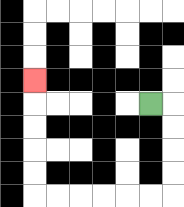{'start': '[6, 4]', 'end': '[1, 3]', 'path_directions': 'R,D,D,D,D,L,L,L,L,L,L,U,U,U,U,U', 'path_coordinates': '[[6, 4], [7, 4], [7, 5], [7, 6], [7, 7], [7, 8], [6, 8], [5, 8], [4, 8], [3, 8], [2, 8], [1, 8], [1, 7], [1, 6], [1, 5], [1, 4], [1, 3]]'}